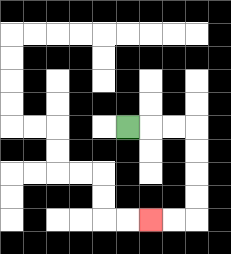{'start': '[5, 5]', 'end': '[6, 9]', 'path_directions': 'R,R,R,D,D,D,D,L,L', 'path_coordinates': '[[5, 5], [6, 5], [7, 5], [8, 5], [8, 6], [8, 7], [8, 8], [8, 9], [7, 9], [6, 9]]'}